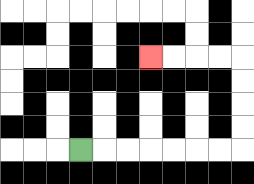{'start': '[3, 6]', 'end': '[6, 2]', 'path_directions': 'R,R,R,R,R,R,R,U,U,U,U,L,L,L,L', 'path_coordinates': '[[3, 6], [4, 6], [5, 6], [6, 6], [7, 6], [8, 6], [9, 6], [10, 6], [10, 5], [10, 4], [10, 3], [10, 2], [9, 2], [8, 2], [7, 2], [6, 2]]'}